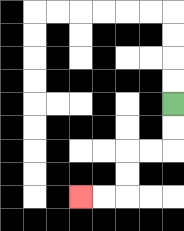{'start': '[7, 4]', 'end': '[3, 8]', 'path_directions': 'D,D,L,L,D,D,L,L', 'path_coordinates': '[[7, 4], [7, 5], [7, 6], [6, 6], [5, 6], [5, 7], [5, 8], [4, 8], [3, 8]]'}